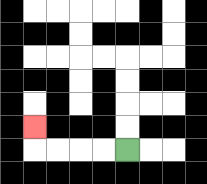{'start': '[5, 6]', 'end': '[1, 5]', 'path_directions': 'L,L,L,L,U', 'path_coordinates': '[[5, 6], [4, 6], [3, 6], [2, 6], [1, 6], [1, 5]]'}